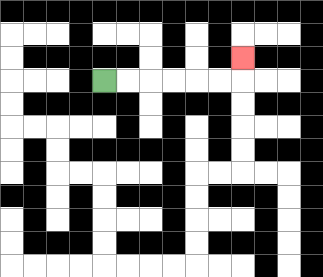{'start': '[4, 3]', 'end': '[10, 2]', 'path_directions': 'R,R,R,R,R,R,U', 'path_coordinates': '[[4, 3], [5, 3], [6, 3], [7, 3], [8, 3], [9, 3], [10, 3], [10, 2]]'}